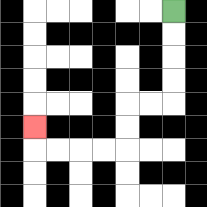{'start': '[7, 0]', 'end': '[1, 5]', 'path_directions': 'D,D,D,D,L,L,D,D,L,L,L,L,U', 'path_coordinates': '[[7, 0], [7, 1], [7, 2], [7, 3], [7, 4], [6, 4], [5, 4], [5, 5], [5, 6], [4, 6], [3, 6], [2, 6], [1, 6], [1, 5]]'}